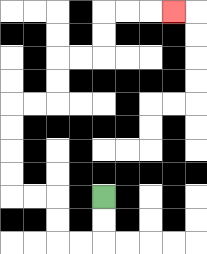{'start': '[4, 8]', 'end': '[7, 0]', 'path_directions': 'D,D,L,L,U,U,L,L,U,U,U,U,R,R,U,U,R,R,U,U,R,R,R', 'path_coordinates': '[[4, 8], [4, 9], [4, 10], [3, 10], [2, 10], [2, 9], [2, 8], [1, 8], [0, 8], [0, 7], [0, 6], [0, 5], [0, 4], [1, 4], [2, 4], [2, 3], [2, 2], [3, 2], [4, 2], [4, 1], [4, 0], [5, 0], [6, 0], [7, 0]]'}